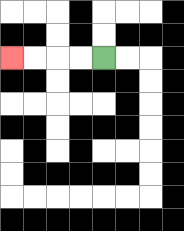{'start': '[4, 2]', 'end': '[0, 2]', 'path_directions': 'L,L,L,L', 'path_coordinates': '[[4, 2], [3, 2], [2, 2], [1, 2], [0, 2]]'}